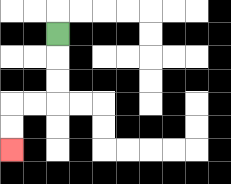{'start': '[2, 1]', 'end': '[0, 6]', 'path_directions': 'D,D,D,L,L,D,D', 'path_coordinates': '[[2, 1], [2, 2], [2, 3], [2, 4], [1, 4], [0, 4], [0, 5], [0, 6]]'}